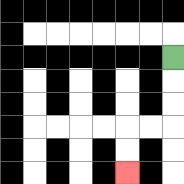{'start': '[7, 2]', 'end': '[5, 7]', 'path_directions': 'D,D,D,L,L,D,D', 'path_coordinates': '[[7, 2], [7, 3], [7, 4], [7, 5], [6, 5], [5, 5], [5, 6], [5, 7]]'}